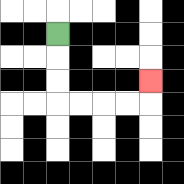{'start': '[2, 1]', 'end': '[6, 3]', 'path_directions': 'D,D,D,R,R,R,R,U', 'path_coordinates': '[[2, 1], [2, 2], [2, 3], [2, 4], [3, 4], [4, 4], [5, 4], [6, 4], [6, 3]]'}